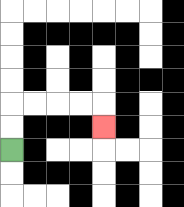{'start': '[0, 6]', 'end': '[4, 5]', 'path_directions': 'U,U,R,R,R,R,D', 'path_coordinates': '[[0, 6], [0, 5], [0, 4], [1, 4], [2, 4], [3, 4], [4, 4], [4, 5]]'}